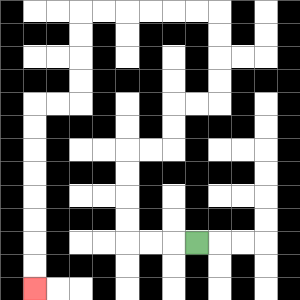{'start': '[8, 10]', 'end': '[1, 12]', 'path_directions': 'L,L,L,U,U,U,U,R,R,U,U,R,R,U,U,U,U,L,L,L,L,L,L,D,D,D,D,L,L,D,D,D,D,D,D,D,D', 'path_coordinates': '[[8, 10], [7, 10], [6, 10], [5, 10], [5, 9], [5, 8], [5, 7], [5, 6], [6, 6], [7, 6], [7, 5], [7, 4], [8, 4], [9, 4], [9, 3], [9, 2], [9, 1], [9, 0], [8, 0], [7, 0], [6, 0], [5, 0], [4, 0], [3, 0], [3, 1], [3, 2], [3, 3], [3, 4], [2, 4], [1, 4], [1, 5], [1, 6], [1, 7], [1, 8], [1, 9], [1, 10], [1, 11], [1, 12]]'}